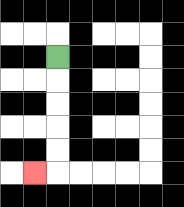{'start': '[2, 2]', 'end': '[1, 7]', 'path_directions': 'D,D,D,D,D,L', 'path_coordinates': '[[2, 2], [2, 3], [2, 4], [2, 5], [2, 6], [2, 7], [1, 7]]'}